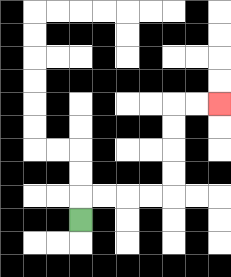{'start': '[3, 9]', 'end': '[9, 4]', 'path_directions': 'U,R,R,R,R,U,U,U,U,R,R', 'path_coordinates': '[[3, 9], [3, 8], [4, 8], [5, 8], [6, 8], [7, 8], [7, 7], [7, 6], [7, 5], [7, 4], [8, 4], [9, 4]]'}